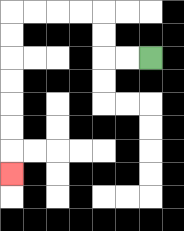{'start': '[6, 2]', 'end': '[0, 7]', 'path_directions': 'L,L,U,U,L,L,L,L,D,D,D,D,D,D,D', 'path_coordinates': '[[6, 2], [5, 2], [4, 2], [4, 1], [4, 0], [3, 0], [2, 0], [1, 0], [0, 0], [0, 1], [0, 2], [0, 3], [0, 4], [0, 5], [0, 6], [0, 7]]'}